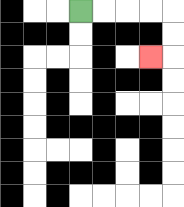{'start': '[3, 0]', 'end': '[6, 2]', 'path_directions': 'R,R,R,R,D,D,L', 'path_coordinates': '[[3, 0], [4, 0], [5, 0], [6, 0], [7, 0], [7, 1], [7, 2], [6, 2]]'}